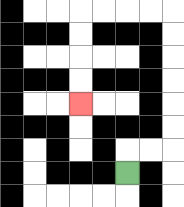{'start': '[5, 7]', 'end': '[3, 4]', 'path_directions': 'U,R,R,U,U,U,U,U,U,L,L,L,L,D,D,D,D', 'path_coordinates': '[[5, 7], [5, 6], [6, 6], [7, 6], [7, 5], [7, 4], [7, 3], [7, 2], [7, 1], [7, 0], [6, 0], [5, 0], [4, 0], [3, 0], [3, 1], [3, 2], [3, 3], [3, 4]]'}